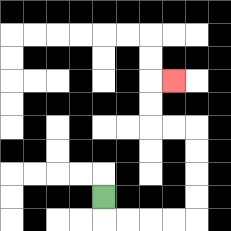{'start': '[4, 8]', 'end': '[7, 3]', 'path_directions': 'D,R,R,R,R,U,U,U,U,L,L,U,U,R', 'path_coordinates': '[[4, 8], [4, 9], [5, 9], [6, 9], [7, 9], [8, 9], [8, 8], [8, 7], [8, 6], [8, 5], [7, 5], [6, 5], [6, 4], [6, 3], [7, 3]]'}